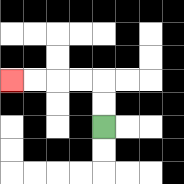{'start': '[4, 5]', 'end': '[0, 3]', 'path_directions': 'U,U,L,L,L,L', 'path_coordinates': '[[4, 5], [4, 4], [4, 3], [3, 3], [2, 3], [1, 3], [0, 3]]'}